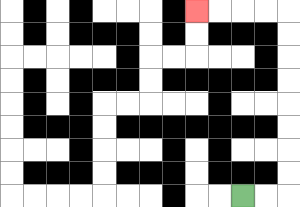{'start': '[10, 8]', 'end': '[8, 0]', 'path_directions': 'R,R,U,U,U,U,U,U,U,U,L,L,L,L', 'path_coordinates': '[[10, 8], [11, 8], [12, 8], [12, 7], [12, 6], [12, 5], [12, 4], [12, 3], [12, 2], [12, 1], [12, 0], [11, 0], [10, 0], [9, 0], [8, 0]]'}